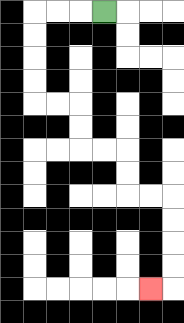{'start': '[4, 0]', 'end': '[6, 12]', 'path_directions': 'L,L,L,D,D,D,D,R,R,D,D,R,R,D,D,R,R,D,D,D,D,L', 'path_coordinates': '[[4, 0], [3, 0], [2, 0], [1, 0], [1, 1], [1, 2], [1, 3], [1, 4], [2, 4], [3, 4], [3, 5], [3, 6], [4, 6], [5, 6], [5, 7], [5, 8], [6, 8], [7, 8], [7, 9], [7, 10], [7, 11], [7, 12], [6, 12]]'}